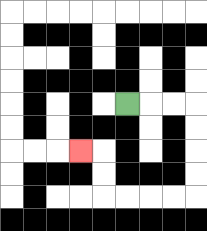{'start': '[5, 4]', 'end': '[3, 6]', 'path_directions': 'R,R,R,D,D,D,D,L,L,L,L,U,U,L', 'path_coordinates': '[[5, 4], [6, 4], [7, 4], [8, 4], [8, 5], [8, 6], [8, 7], [8, 8], [7, 8], [6, 8], [5, 8], [4, 8], [4, 7], [4, 6], [3, 6]]'}